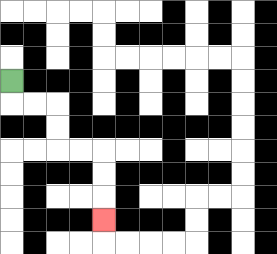{'start': '[0, 3]', 'end': '[4, 9]', 'path_directions': 'D,R,R,D,D,R,R,D,D,D', 'path_coordinates': '[[0, 3], [0, 4], [1, 4], [2, 4], [2, 5], [2, 6], [3, 6], [4, 6], [4, 7], [4, 8], [4, 9]]'}